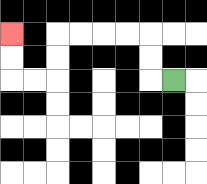{'start': '[7, 3]', 'end': '[0, 1]', 'path_directions': 'L,U,U,L,L,L,L,D,D,L,L,U,U', 'path_coordinates': '[[7, 3], [6, 3], [6, 2], [6, 1], [5, 1], [4, 1], [3, 1], [2, 1], [2, 2], [2, 3], [1, 3], [0, 3], [0, 2], [0, 1]]'}